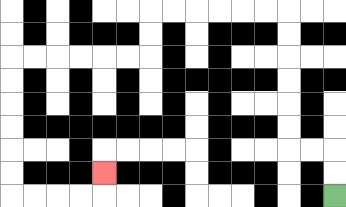{'start': '[14, 8]', 'end': '[4, 7]', 'path_directions': 'U,U,L,L,U,U,U,U,U,U,L,L,L,L,L,L,D,D,L,L,L,L,L,L,D,D,D,D,D,D,R,R,R,R,U', 'path_coordinates': '[[14, 8], [14, 7], [14, 6], [13, 6], [12, 6], [12, 5], [12, 4], [12, 3], [12, 2], [12, 1], [12, 0], [11, 0], [10, 0], [9, 0], [8, 0], [7, 0], [6, 0], [6, 1], [6, 2], [5, 2], [4, 2], [3, 2], [2, 2], [1, 2], [0, 2], [0, 3], [0, 4], [0, 5], [0, 6], [0, 7], [0, 8], [1, 8], [2, 8], [3, 8], [4, 8], [4, 7]]'}